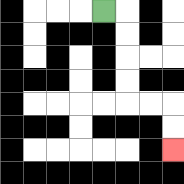{'start': '[4, 0]', 'end': '[7, 6]', 'path_directions': 'R,D,D,D,D,R,R,D,D', 'path_coordinates': '[[4, 0], [5, 0], [5, 1], [5, 2], [5, 3], [5, 4], [6, 4], [7, 4], [7, 5], [7, 6]]'}